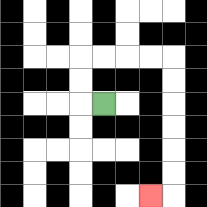{'start': '[4, 4]', 'end': '[6, 8]', 'path_directions': 'L,U,U,R,R,R,R,D,D,D,D,D,D,L', 'path_coordinates': '[[4, 4], [3, 4], [3, 3], [3, 2], [4, 2], [5, 2], [6, 2], [7, 2], [7, 3], [7, 4], [7, 5], [7, 6], [7, 7], [7, 8], [6, 8]]'}